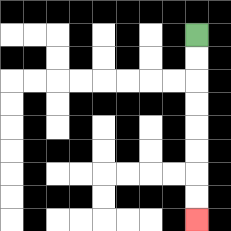{'start': '[8, 1]', 'end': '[8, 9]', 'path_directions': 'D,D,D,D,D,D,D,D', 'path_coordinates': '[[8, 1], [8, 2], [8, 3], [8, 4], [8, 5], [8, 6], [8, 7], [8, 8], [8, 9]]'}